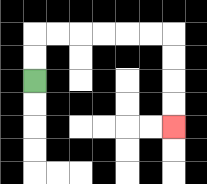{'start': '[1, 3]', 'end': '[7, 5]', 'path_directions': 'U,U,R,R,R,R,R,R,D,D,D,D', 'path_coordinates': '[[1, 3], [1, 2], [1, 1], [2, 1], [3, 1], [4, 1], [5, 1], [6, 1], [7, 1], [7, 2], [7, 3], [7, 4], [7, 5]]'}